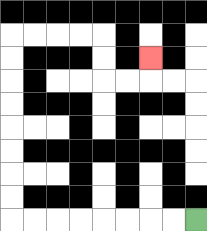{'start': '[8, 9]', 'end': '[6, 2]', 'path_directions': 'L,L,L,L,L,L,L,L,U,U,U,U,U,U,U,U,R,R,R,R,D,D,R,R,U', 'path_coordinates': '[[8, 9], [7, 9], [6, 9], [5, 9], [4, 9], [3, 9], [2, 9], [1, 9], [0, 9], [0, 8], [0, 7], [0, 6], [0, 5], [0, 4], [0, 3], [0, 2], [0, 1], [1, 1], [2, 1], [3, 1], [4, 1], [4, 2], [4, 3], [5, 3], [6, 3], [6, 2]]'}